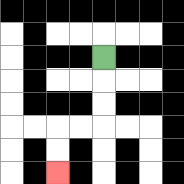{'start': '[4, 2]', 'end': '[2, 7]', 'path_directions': 'D,D,D,L,L,D,D', 'path_coordinates': '[[4, 2], [4, 3], [4, 4], [4, 5], [3, 5], [2, 5], [2, 6], [2, 7]]'}